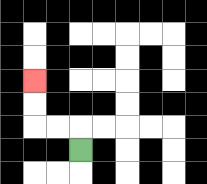{'start': '[3, 6]', 'end': '[1, 3]', 'path_directions': 'U,L,L,U,U', 'path_coordinates': '[[3, 6], [3, 5], [2, 5], [1, 5], [1, 4], [1, 3]]'}